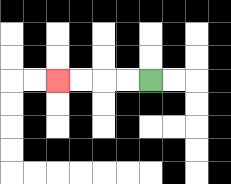{'start': '[6, 3]', 'end': '[2, 3]', 'path_directions': 'L,L,L,L', 'path_coordinates': '[[6, 3], [5, 3], [4, 3], [3, 3], [2, 3]]'}